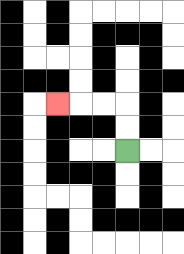{'start': '[5, 6]', 'end': '[2, 4]', 'path_directions': 'U,U,L,L,L', 'path_coordinates': '[[5, 6], [5, 5], [5, 4], [4, 4], [3, 4], [2, 4]]'}